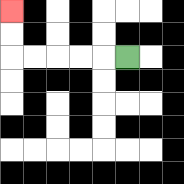{'start': '[5, 2]', 'end': '[0, 0]', 'path_directions': 'L,L,L,L,L,U,U', 'path_coordinates': '[[5, 2], [4, 2], [3, 2], [2, 2], [1, 2], [0, 2], [0, 1], [0, 0]]'}